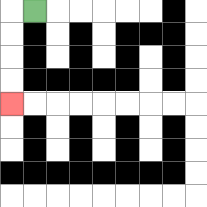{'start': '[1, 0]', 'end': '[0, 4]', 'path_directions': 'L,D,D,D,D', 'path_coordinates': '[[1, 0], [0, 0], [0, 1], [0, 2], [0, 3], [0, 4]]'}